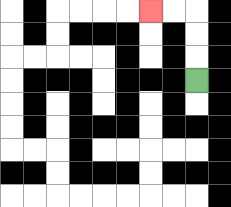{'start': '[8, 3]', 'end': '[6, 0]', 'path_directions': 'U,U,U,L,L', 'path_coordinates': '[[8, 3], [8, 2], [8, 1], [8, 0], [7, 0], [6, 0]]'}